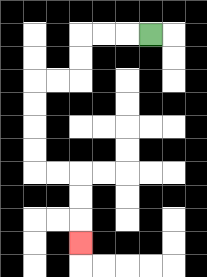{'start': '[6, 1]', 'end': '[3, 10]', 'path_directions': 'L,L,L,D,D,L,L,D,D,D,D,R,R,D,D,D', 'path_coordinates': '[[6, 1], [5, 1], [4, 1], [3, 1], [3, 2], [3, 3], [2, 3], [1, 3], [1, 4], [1, 5], [1, 6], [1, 7], [2, 7], [3, 7], [3, 8], [3, 9], [3, 10]]'}